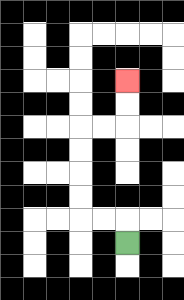{'start': '[5, 10]', 'end': '[5, 3]', 'path_directions': 'U,L,L,U,U,U,U,R,R,U,U', 'path_coordinates': '[[5, 10], [5, 9], [4, 9], [3, 9], [3, 8], [3, 7], [3, 6], [3, 5], [4, 5], [5, 5], [5, 4], [5, 3]]'}